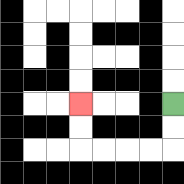{'start': '[7, 4]', 'end': '[3, 4]', 'path_directions': 'D,D,L,L,L,L,U,U', 'path_coordinates': '[[7, 4], [7, 5], [7, 6], [6, 6], [5, 6], [4, 6], [3, 6], [3, 5], [3, 4]]'}